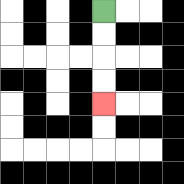{'start': '[4, 0]', 'end': '[4, 4]', 'path_directions': 'D,D,D,D', 'path_coordinates': '[[4, 0], [4, 1], [4, 2], [4, 3], [4, 4]]'}